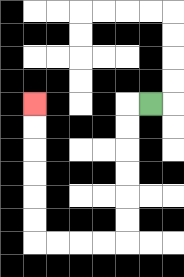{'start': '[6, 4]', 'end': '[1, 4]', 'path_directions': 'L,D,D,D,D,D,D,L,L,L,L,U,U,U,U,U,U', 'path_coordinates': '[[6, 4], [5, 4], [5, 5], [5, 6], [5, 7], [5, 8], [5, 9], [5, 10], [4, 10], [3, 10], [2, 10], [1, 10], [1, 9], [1, 8], [1, 7], [1, 6], [1, 5], [1, 4]]'}